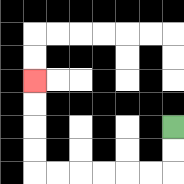{'start': '[7, 5]', 'end': '[1, 3]', 'path_directions': 'D,D,L,L,L,L,L,L,U,U,U,U', 'path_coordinates': '[[7, 5], [7, 6], [7, 7], [6, 7], [5, 7], [4, 7], [3, 7], [2, 7], [1, 7], [1, 6], [1, 5], [1, 4], [1, 3]]'}